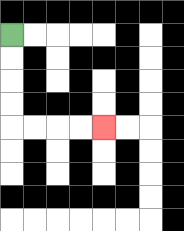{'start': '[0, 1]', 'end': '[4, 5]', 'path_directions': 'D,D,D,D,R,R,R,R', 'path_coordinates': '[[0, 1], [0, 2], [0, 3], [0, 4], [0, 5], [1, 5], [2, 5], [3, 5], [4, 5]]'}